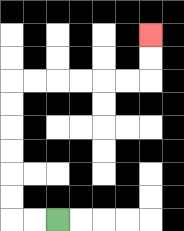{'start': '[2, 9]', 'end': '[6, 1]', 'path_directions': 'L,L,U,U,U,U,U,U,R,R,R,R,R,R,U,U', 'path_coordinates': '[[2, 9], [1, 9], [0, 9], [0, 8], [0, 7], [0, 6], [0, 5], [0, 4], [0, 3], [1, 3], [2, 3], [3, 3], [4, 3], [5, 3], [6, 3], [6, 2], [6, 1]]'}